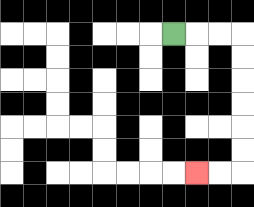{'start': '[7, 1]', 'end': '[8, 7]', 'path_directions': 'R,R,R,D,D,D,D,D,D,L,L', 'path_coordinates': '[[7, 1], [8, 1], [9, 1], [10, 1], [10, 2], [10, 3], [10, 4], [10, 5], [10, 6], [10, 7], [9, 7], [8, 7]]'}